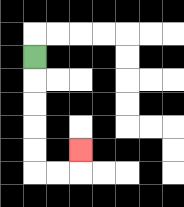{'start': '[1, 2]', 'end': '[3, 6]', 'path_directions': 'D,D,D,D,D,R,R,U', 'path_coordinates': '[[1, 2], [1, 3], [1, 4], [1, 5], [1, 6], [1, 7], [2, 7], [3, 7], [3, 6]]'}